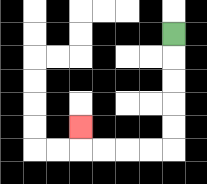{'start': '[7, 1]', 'end': '[3, 5]', 'path_directions': 'D,D,D,D,D,L,L,L,L,U', 'path_coordinates': '[[7, 1], [7, 2], [7, 3], [7, 4], [7, 5], [7, 6], [6, 6], [5, 6], [4, 6], [3, 6], [3, 5]]'}